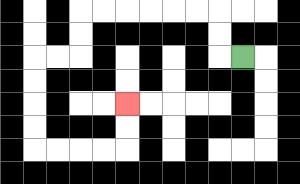{'start': '[10, 2]', 'end': '[5, 4]', 'path_directions': 'L,U,U,L,L,L,L,L,L,D,D,L,L,D,D,D,D,R,R,R,R,U,U', 'path_coordinates': '[[10, 2], [9, 2], [9, 1], [9, 0], [8, 0], [7, 0], [6, 0], [5, 0], [4, 0], [3, 0], [3, 1], [3, 2], [2, 2], [1, 2], [1, 3], [1, 4], [1, 5], [1, 6], [2, 6], [3, 6], [4, 6], [5, 6], [5, 5], [5, 4]]'}